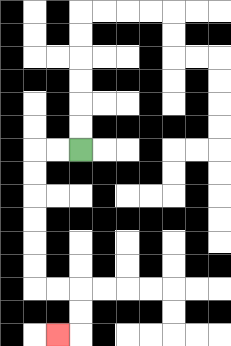{'start': '[3, 6]', 'end': '[2, 14]', 'path_directions': 'L,L,D,D,D,D,D,D,R,R,D,D,L', 'path_coordinates': '[[3, 6], [2, 6], [1, 6], [1, 7], [1, 8], [1, 9], [1, 10], [1, 11], [1, 12], [2, 12], [3, 12], [3, 13], [3, 14], [2, 14]]'}